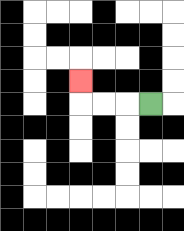{'start': '[6, 4]', 'end': '[3, 3]', 'path_directions': 'L,L,L,U', 'path_coordinates': '[[6, 4], [5, 4], [4, 4], [3, 4], [3, 3]]'}